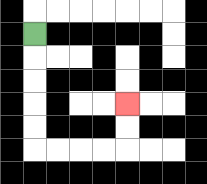{'start': '[1, 1]', 'end': '[5, 4]', 'path_directions': 'D,D,D,D,D,R,R,R,R,U,U', 'path_coordinates': '[[1, 1], [1, 2], [1, 3], [1, 4], [1, 5], [1, 6], [2, 6], [3, 6], [4, 6], [5, 6], [5, 5], [5, 4]]'}